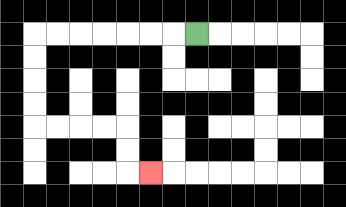{'start': '[8, 1]', 'end': '[6, 7]', 'path_directions': 'L,L,L,L,L,L,L,D,D,D,D,R,R,R,R,D,D,R', 'path_coordinates': '[[8, 1], [7, 1], [6, 1], [5, 1], [4, 1], [3, 1], [2, 1], [1, 1], [1, 2], [1, 3], [1, 4], [1, 5], [2, 5], [3, 5], [4, 5], [5, 5], [5, 6], [5, 7], [6, 7]]'}